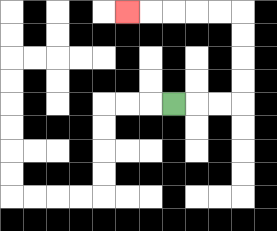{'start': '[7, 4]', 'end': '[5, 0]', 'path_directions': 'R,R,R,U,U,U,U,L,L,L,L,L', 'path_coordinates': '[[7, 4], [8, 4], [9, 4], [10, 4], [10, 3], [10, 2], [10, 1], [10, 0], [9, 0], [8, 0], [7, 0], [6, 0], [5, 0]]'}